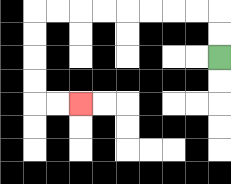{'start': '[9, 2]', 'end': '[3, 4]', 'path_directions': 'U,U,L,L,L,L,L,L,L,L,D,D,D,D,R,R', 'path_coordinates': '[[9, 2], [9, 1], [9, 0], [8, 0], [7, 0], [6, 0], [5, 0], [4, 0], [3, 0], [2, 0], [1, 0], [1, 1], [1, 2], [1, 3], [1, 4], [2, 4], [3, 4]]'}